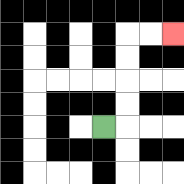{'start': '[4, 5]', 'end': '[7, 1]', 'path_directions': 'R,U,U,U,U,R,R', 'path_coordinates': '[[4, 5], [5, 5], [5, 4], [5, 3], [5, 2], [5, 1], [6, 1], [7, 1]]'}